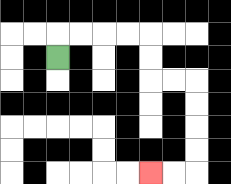{'start': '[2, 2]', 'end': '[6, 7]', 'path_directions': 'U,R,R,R,R,D,D,R,R,D,D,D,D,L,L', 'path_coordinates': '[[2, 2], [2, 1], [3, 1], [4, 1], [5, 1], [6, 1], [6, 2], [6, 3], [7, 3], [8, 3], [8, 4], [8, 5], [8, 6], [8, 7], [7, 7], [6, 7]]'}